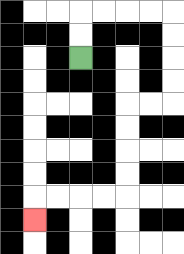{'start': '[3, 2]', 'end': '[1, 9]', 'path_directions': 'U,U,R,R,R,R,D,D,D,D,L,L,D,D,D,D,L,L,L,L,D', 'path_coordinates': '[[3, 2], [3, 1], [3, 0], [4, 0], [5, 0], [6, 0], [7, 0], [7, 1], [7, 2], [7, 3], [7, 4], [6, 4], [5, 4], [5, 5], [5, 6], [5, 7], [5, 8], [4, 8], [3, 8], [2, 8], [1, 8], [1, 9]]'}